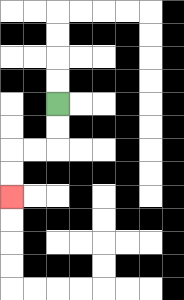{'start': '[2, 4]', 'end': '[0, 8]', 'path_directions': 'D,D,L,L,D,D', 'path_coordinates': '[[2, 4], [2, 5], [2, 6], [1, 6], [0, 6], [0, 7], [0, 8]]'}